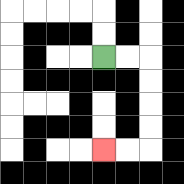{'start': '[4, 2]', 'end': '[4, 6]', 'path_directions': 'R,R,D,D,D,D,L,L', 'path_coordinates': '[[4, 2], [5, 2], [6, 2], [6, 3], [6, 4], [6, 5], [6, 6], [5, 6], [4, 6]]'}